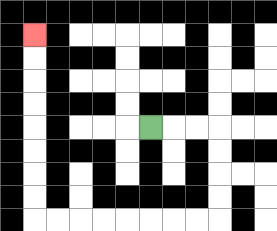{'start': '[6, 5]', 'end': '[1, 1]', 'path_directions': 'R,R,R,D,D,D,D,L,L,L,L,L,L,L,L,U,U,U,U,U,U,U,U', 'path_coordinates': '[[6, 5], [7, 5], [8, 5], [9, 5], [9, 6], [9, 7], [9, 8], [9, 9], [8, 9], [7, 9], [6, 9], [5, 9], [4, 9], [3, 9], [2, 9], [1, 9], [1, 8], [1, 7], [1, 6], [1, 5], [1, 4], [1, 3], [1, 2], [1, 1]]'}